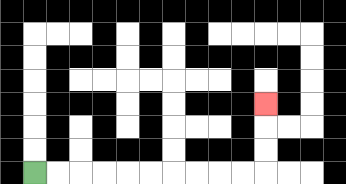{'start': '[1, 7]', 'end': '[11, 4]', 'path_directions': 'R,R,R,R,R,R,R,R,R,R,U,U,U', 'path_coordinates': '[[1, 7], [2, 7], [3, 7], [4, 7], [5, 7], [6, 7], [7, 7], [8, 7], [9, 7], [10, 7], [11, 7], [11, 6], [11, 5], [11, 4]]'}